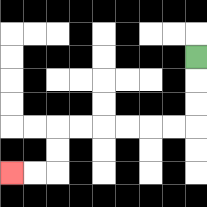{'start': '[8, 2]', 'end': '[0, 7]', 'path_directions': 'D,D,D,L,L,L,L,L,L,D,D,L,L', 'path_coordinates': '[[8, 2], [8, 3], [8, 4], [8, 5], [7, 5], [6, 5], [5, 5], [4, 5], [3, 5], [2, 5], [2, 6], [2, 7], [1, 7], [0, 7]]'}